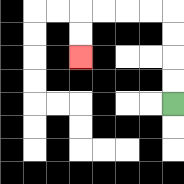{'start': '[7, 4]', 'end': '[3, 2]', 'path_directions': 'U,U,U,U,L,L,L,L,D,D', 'path_coordinates': '[[7, 4], [7, 3], [7, 2], [7, 1], [7, 0], [6, 0], [5, 0], [4, 0], [3, 0], [3, 1], [3, 2]]'}